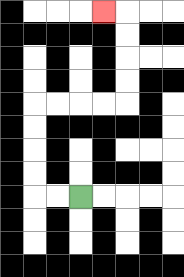{'start': '[3, 8]', 'end': '[4, 0]', 'path_directions': 'L,L,U,U,U,U,R,R,R,R,U,U,U,U,L', 'path_coordinates': '[[3, 8], [2, 8], [1, 8], [1, 7], [1, 6], [1, 5], [1, 4], [2, 4], [3, 4], [4, 4], [5, 4], [5, 3], [5, 2], [5, 1], [5, 0], [4, 0]]'}